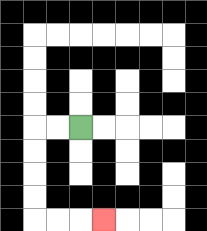{'start': '[3, 5]', 'end': '[4, 9]', 'path_directions': 'L,L,D,D,D,D,R,R,R', 'path_coordinates': '[[3, 5], [2, 5], [1, 5], [1, 6], [1, 7], [1, 8], [1, 9], [2, 9], [3, 9], [4, 9]]'}